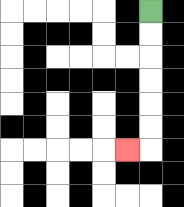{'start': '[6, 0]', 'end': '[5, 6]', 'path_directions': 'D,D,D,D,D,D,L', 'path_coordinates': '[[6, 0], [6, 1], [6, 2], [6, 3], [6, 4], [6, 5], [6, 6], [5, 6]]'}